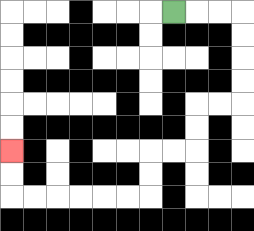{'start': '[7, 0]', 'end': '[0, 6]', 'path_directions': 'R,R,R,D,D,D,D,L,L,D,D,L,L,D,D,L,L,L,L,L,L,U,U', 'path_coordinates': '[[7, 0], [8, 0], [9, 0], [10, 0], [10, 1], [10, 2], [10, 3], [10, 4], [9, 4], [8, 4], [8, 5], [8, 6], [7, 6], [6, 6], [6, 7], [6, 8], [5, 8], [4, 8], [3, 8], [2, 8], [1, 8], [0, 8], [0, 7], [0, 6]]'}